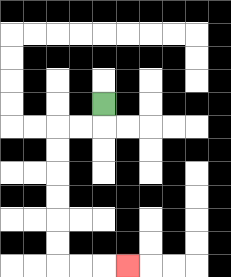{'start': '[4, 4]', 'end': '[5, 11]', 'path_directions': 'D,L,L,D,D,D,D,D,D,R,R,R', 'path_coordinates': '[[4, 4], [4, 5], [3, 5], [2, 5], [2, 6], [2, 7], [2, 8], [2, 9], [2, 10], [2, 11], [3, 11], [4, 11], [5, 11]]'}